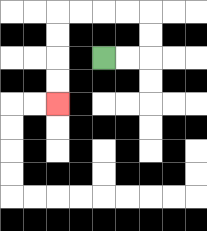{'start': '[4, 2]', 'end': '[2, 4]', 'path_directions': 'R,R,U,U,L,L,L,L,D,D,D,D', 'path_coordinates': '[[4, 2], [5, 2], [6, 2], [6, 1], [6, 0], [5, 0], [4, 0], [3, 0], [2, 0], [2, 1], [2, 2], [2, 3], [2, 4]]'}